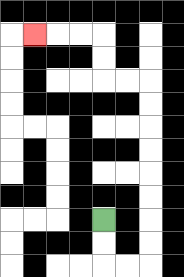{'start': '[4, 9]', 'end': '[1, 1]', 'path_directions': 'D,D,R,R,U,U,U,U,U,U,U,U,L,L,U,U,L,L,L', 'path_coordinates': '[[4, 9], [4, 10], [4, 11], [5, 11], [6, 11], [6, 10], [6, 9], [6, 8], [6, 7], [6, 6], [6, 5], [6, 4], [6, 3], [5, 3], [4, 3], [4, 2], [4, 1], [3, 1], [2, 1], [1, 1]]'}